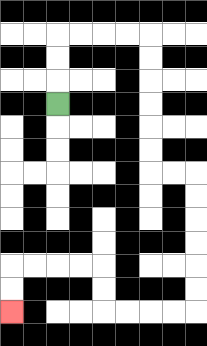{'start': '[2, 4]', 'end': '[0, 13]', 'path_directions': 'U,U,U,R,R,R,R,D,D,D,D,D,D,R,R,D,D,D,D,D,D,L,L,L,L,U,U,L,L,L,L,D,D', 'path_coordinates': '[[2, 4], [2, 3], [2, 2], [2, 1], [3, 1], [4, 1], [5, 1], [6, 1], [6, 2], [6, 3], [6, 4], [6, 5], [6, 6], [6, 7], [7, 7], [8, 7], [8, 8], [8, 9], [8, 10], [8, 11], [8, 12], [8, 13], [7, 13], [6, 13], [5, 13], [4, 13], [4, 12], [4, 11], [3, 11], [2, 11], [1, 11], [0, 11], [0, 12], [0, 13]]'}